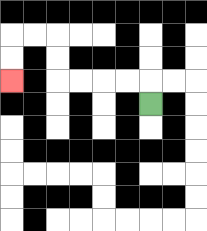{'start': '[6, 4]', 'end': '[0, 3]', 'path_directions': 'U,L,L,L,L,U,U,L,L,D,D', 'path_coordinates': '[[6, 4], [6, 3], [5, 3], [4, 3], [3, 3], [2, 3], [2, 2], [2, 1], [1, 1], [0, 1], [0, 2], [0, 3]]'}